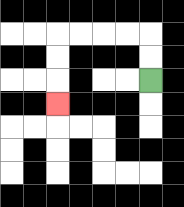{'start': '[6, 3]', 'end': '[2, 4]', 'path_directions': 'U,U,L,L,L,L,D,D,D', 'path_coordinates': '[[6, 3], [6, 2], [6, 1], [5, 1], [4, 1], [3, 1], [2, 1], [2, 2], [2, 3], [2, 4]]'}